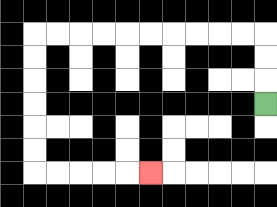{'start': '[11, 4]', 'end': '[6, 7]', 'path_directions': 'U,U,U,L,L,L,L,L,L,L,L,L,L,D,D,D,D,D,D,R,R,R,R,R', 'path_coordinates': '[[11, 4], [11, 3], [11, 2], [11, 1], [10, 1], [9, 1], [8, 1], [7, 1], [6, 1], [5, 1], [4, 1], [3, 1], [2, 1], [1, 1], [1, 2], [1, 3], [1, 4], [1, 5], [1, 6], [1, 7], [2, 7], [3, 7], [4, 7], [5, 7], [6, 7]]'}